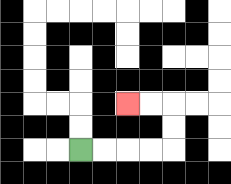{'start': '[3, 6]', 'end': '[5, 4]', 'path_directions': 'R,R,R,R,U,U,L,L', 'path_coordinates': '[[3, 6], [4, 6], [5, 6], [6, 6], [7, 6], [7, 5], [7, 4], [6, 4], [5, 4]]'}